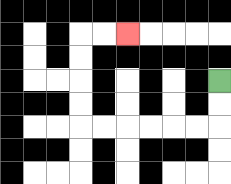{'start': '[9, 3]', 'end': '[5, 1]', 'path_directions': 'D,D,L,L,L,L,L,L,U,U,U,U,R,R', 'path_coordinates': '[[9, 3], [9, 4], [9, 5], [8, 5], [7, 5], [6, 5], [5, 5], [4, 5], [3, 5], [3, 4], [3, 3], [3, 2], [3, 1], [4, 1], [5, 1]]'}